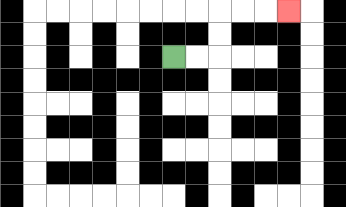{'start': '[7, 2]', 'end': '[12, 0]', 'path_directions': 'R,R,U,U,R,R,R', 'path_coordinates': '[[7, 2], [8, 2], [9, 2], [9, 1], [9, 0], [10, 0], [11, 0], [12, 0]]'}